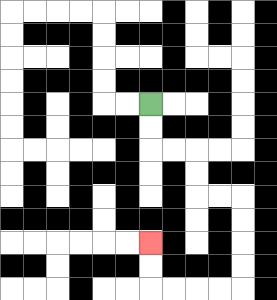{'start': '[6, 4]', 'end': '[6, 10]', 'path_directions': 'D,D,R,R,D,D,R,R,D,D,D,D,L,L,L,L,U,U', 'path_coordinates': '[[6, 4], [6, 5], [6, 6], [7, 6], [8, 6], [8, 7], [8, 8], [9, 8], [10, 8], [10, 9], [10, 10], [10, 11], [10, 12], [9, 12], [8, 12], [7, 12], [6, 12], [6, 11], [6, 10]]'}